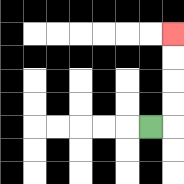{'start': '[6, 5]', 'end': '[7, 1]', 'path_directions': 'R,U,U,U,U', 'path_coordinates': '[[6, 5], [7, 5], [7, 4], [7, 3], [7, 2], [7, 1]]'}